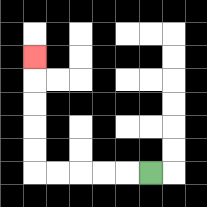{'start': '[6, 7]', 'end': '[1, 2]', 'path_directions': 'L,L,L,L,L,U,U,U,U,U', 'path_coordinates': '[[6, 7], [5, 7], [4, 7], [3, 7], [2, 7], [1, 7], [1, 6], [1, 5], [1, 4], [1, 3], [1, 2]]'}